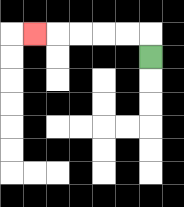{'start': '[6, 2]', 'end': '[1, 1]', 'path_directions': 'U,L,L,L,L,L', 'path_coordinates': '[[6, 2], [6, 1], [5, 1], [4, 1], [3, 1], [2, 1], [1, 1]]'}